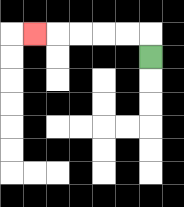{'start': '[6, 2]', 'end': '[1, 1]', 'path_directions': 'U,L,L,L,L,L', 'path_coordinates': '[[6, 2], [6, 1], [5, 1], [4, 1], [3, 1], [2, 1], [1, 1]]'}